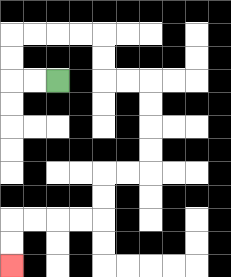{'start': '[2, 3]', 'end': '[0, 11]', 'path_directions': 'L,L,U,U,R,R,R,R,D,D,R,R,D,D,D,D,L,L,D,D,L,L,L,L,D,D', 'path_coordinates': '[[2, 3], [1, 3], [0, 3], [0, 2], [0, 1], [1, 1], [2, 1], [3, 1], [4, 1], [4, 2], [4, 3], [5, 3], [6, 3], [6, 4], [6, 5], [6, 6], [6, 7], [5, 7], [4, 7], [4, 8], [4, 9], [3, 9], [2, 9], [1, 9], [0, 9], [0, 10], [0, 11]]'}